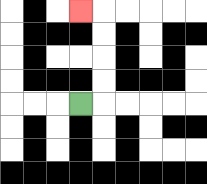{'start': '[3, 4]', 'end': '[3, 0]', 'path_directions': 'R,U,U,U,U,L', 'path_coordinates': '[[3, 4], [4, 4], [4, 3], [4, 2], [4, 1], [4, 0], [3, 0]]'}